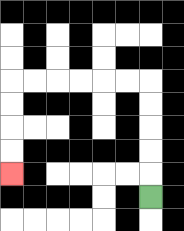{'start': '[6, 8]', 'end': '[0, 7]', 'path_directions': 'U,U,U,U,U,L,L,L,L,L,L,D,D,D,D', 'path_coordinates': '[[6, 8], [6, 7], [6, 6], [6, 5], [6, 4], [6, 3], [5, 3], [4, 3], [3, 3], [2, 3], [1, 3], [0, 3], [0, 4], [0, 5], [0, 6], [0, 7]]'}